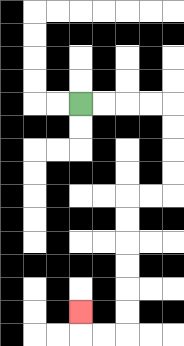{'start': '[3, 4]', 'end': '[3, 13]', 'path_directions': 'R,R,R,R,D,D,D,D,L,L,D,D,D,D,D,D,L,L,U', 'path_coordinates': '[[3, 4], [4, 4], [5, 4], [6, 4], [7, 4], [7, 5], [7, 6], [7, 7], [7, 8], [6, 8], [5, 8], [5, 9], [5, 10], [5, 11], [5, 12], [5, 13], [5, 14], [4, 14], [3, 14], [3, 13]]'}